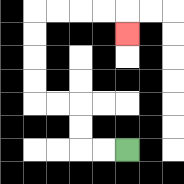{'start': '[5, 6]', 'end': '[5, 1]', 'path_directions': 'L,L,U,U,L,L,U,U,U,U,R,R,R,R,D', 'path_coordinates': '[[5, 6], [4, 6], [3, 6], [3, 5], [3, 4], [2, 4], [1, 4], [1, 3], [1, 2], [1, 1], [1, 0], [2, 0], [3, 0], [4, 0], [5, 0], [5, 1]]'}